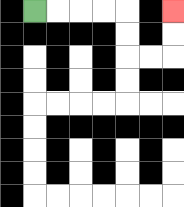{'start': '[1, 0]', 'end': '[7, 0]', 'path_directions': 'R,R,R,R,D,D,R,R,U,U', 'path_coordinates': '[[1, 0], [2, 0], [3, 0], [4, 0], [5, 0], [5, 1], [5, 2], [6, 2], [7, 2], [7, 1], [7, 0]]'}